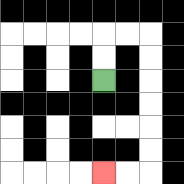{'start': '[4, 3]', 'end': '[4, 7]', 'path_directions': 'U,U,R,R,D,D,D,D,D,D,L,L', 'path_coordinates': '[[4, 3], [4, 2], [4, 1], [5, 1], [6, 1], [6, 2], [6, 3], [6, 4], [6, 5], [6, 6], [6, 7], [5, 7], [4, 7]]'}